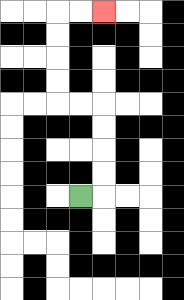{'start': '[3, 8]', 'end': '[4, 0]', 'path_directions': 'R,U,U,U,U,L,L,U,U,U,U,R,R', 'path_coordinates': '[[3, 8], [4, 8], [4, 7], [4, 6], [4, 5], [4, 4], [3, 4], [2, 4], [2, 3], [2, 2], [2, 1], [2, 0], [3, 0], [4, 0]]'}